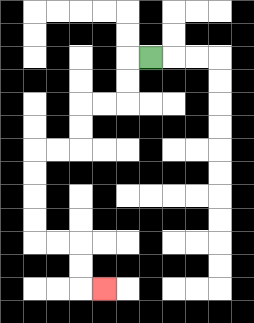{'start': '[6, 2]', 'end': '[4, 12]', 'path_directions': 'L,D,D,L,L,D,D,L,L,D,D,D,D,R,R,D,D,R', 'path_coordinates': '[[6, 2], [5, 2], [5, 3], [5, 4], [4, 4], [3, 4], [3, 5], [3, 6], [2, 6], [1, 6], [1, 7], [1, 8], [1, 9], [1, 10], [2, 10], [3, 10], [3, 11], [3, 12], [4, 12]]'}